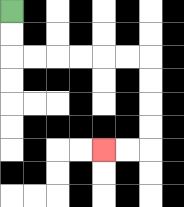{'start': '[0, 0]', 'end': '[4, 6]', 'path_directions': 'D,D,R,R,R,R,R,R,D,D,D,D,L,L', 'path_coordinates': '[[0, 0], [0, 1], [0, 2], [1, 2], [2, 2], [3, 2], [4, 2], [5, 2], [6, 2], [6, 3], [6, 4], [6, 5], [6, 6], [5, 6], [4, 6]]'}